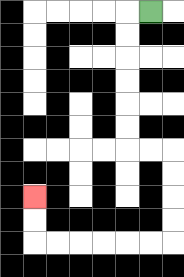{'start': '[6, 0]', 'end': '[1, 8]', 'path_directions': 'L,D,D,D,D,D,D,R,R,D,D,D,D,L,L,L,L,L,L,U,U', 'path_coordinates': '[[6, 0], [5, 0], [5, 1], [5, 2], [5, 3], [5, 4], [5, 5], [5, 6], [6, 6], [7, 6], [7, 7], [7, 8], [7, 9], [7, 10], [6, 10], [5, 10], [4, 10], [3, 10], [2, 10], [1, 10], [1, 9], [1, 8]]'}